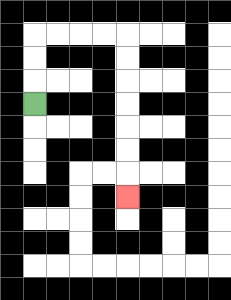{'start': '[1, 4]', 'end': '[5, 8]', 'path_directions': 'U,U,U,R,R,R,R,D,D,D,D,D,D,D', 'path_coordinates': '[[1, 4], [1, 3], [1, 2], [1, 1], [2, 1], [3, 1], [4, 1], [5, 1], [5, 2], [5, 3], [5, 4], [5, 5], [5, 6], [5, 7], [5, 8]]'}